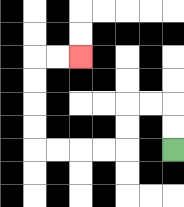{'start': '[7, 6]', 'end': '[3, 2]', 'path_directions': 'U,U,L,L,D,D,L,L,L,L,U,U,U,U,R,R', 'path_coordinates': '[[7, 6], [7, 5], [7, 4], [6, 4], [5, 4], [5, 5], [5, 6], [4, 6], [3, 6], [2, 6], [1, 6], [1, 5], [1, 4], [1, 3], [1, 2], [2, 2], [3, 2]]'}